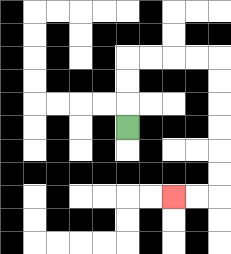{'start': '[5, 5]', 'end': '[7, 8]', 'path_directions': 'U,U,U,R,R,R,R,D,D,D,D,D,D,L,L', 'path_coordinates': '[[5, 5], [5, 4], [5, 3], [5, 2], [6, 2], [7, 2], [8, 2], [9, 2], [9, 3], [9, 4], [9, 5], [9, 6], [9, 7], [9, 8], [8, 8], [7, 8]]'}